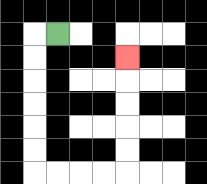{'start': '[2, 1]', 'end': '[5, 2]', 'path_directions': 'L,D,D,D,D,D,D,R,R,R,R,U,U,U,U,U', 'path_coordinates': '[[2, 1], [1, 1], [1, 2], [1, 3], [1, 4], [1, 5], [1, 6], [1, 7], [2, 7], [3, 7], [4, 7], [5, 7], [5, 6], [5, 5], [5, 4], [5, 3], [5, 2]]'}